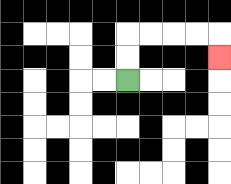{'start': '[5, 3]', 'end': '[9, 2]', 'path_directions': 'U,U,R,R,R,R,D', 'path_coordinates': '[[5, 3], [5, 2], [5, 1], [6, 1], [7, 1], [8, 1], [9, 1], [9, 2]]'}